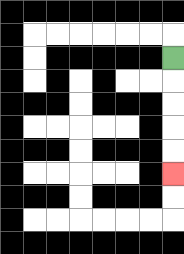{'start': '[7, 2]', 'end': '[7, 7]', 'path_directions': 'D,D,D,D,D', 'path_coordinates': '[[7, 2], [7, 3], [7, 4], [7, 5], [7, 6], [7, 7]]'}